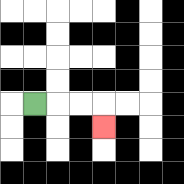{'start': '[1, 4]', 'end': '[4, 5]', 'path_directions': 'R,R,R,D', 'path_coordinates': '[[1, 4], [2, 4], [3, 4], [4, 4], [4, 5]]'}